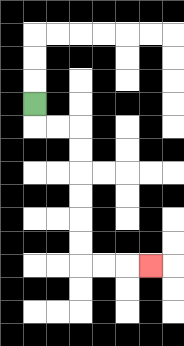{'start': '[1, 4]', 'end': '[6, 11]', 'path_directions': 'D,R,R,D,D,D,D,D,D,R,R,R', 'path_coordinates': '[[1, 4], [1, 5], [2, 5], [3, 5], [3, 6], [3, 7], [3, 8], [3, 9], [3, 10], [3, 11], [4, 11], [5, 11], [6, 11]]'}